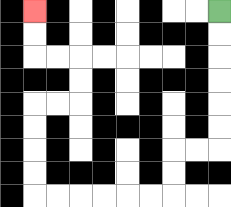{'start': '[9, 0]', 'end': '[1, 0]', 'path_directions': 'D,D,D,D,D,D,L,L,D,D,L,L,L,L,L,L,U,U,U,U,R,R,U,U,L,L,U,U', 'path_coordinates': '[[9, 0], [9, 1], [9, 2], [9, 3], [9, 4], [9, 5], [9, 6], [8, 6], [7, 6], [7, 7], [7, 8], [6, 8], [5, 8], [4, 8], [3, 8], [2, 8], [1, 8], [1, 7], [1, 6], [1, 5], [1, 4], [2, 4], [3, 4], [3, 3], [3, 2], [2, 2], [1, 2], [1, 1], [1, 0]]'}